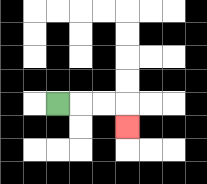{'start': '[2, 4]', 'end': '[5, 5]', 'path_directions': 'R,R,R,D', 'path_coordinates': '[[2, 4], [3, 4], [4, 4], [5, 4], [5, 5]]'}